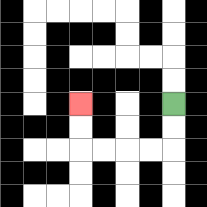{'start': '[7, 4]', 'end': '[3, 4]', 'path_directions': 'D,D,L,L,L,L,U,U', 'path_coordinates': '[[7, 4], [7, 5], [7, 6], [6, 6], [5, 6], [4, 6], [3, 6], [3, 5], [3, 4]]'}